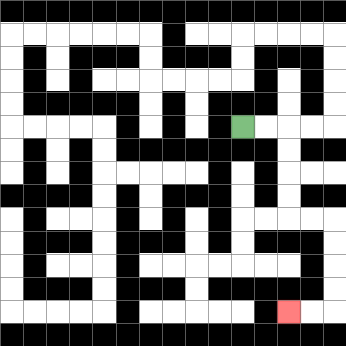{'start': '[10, 5]', 'end': '[12, 13]', 'path_directions': 'R,R,D,D,D,D,R,R,D,D,D,D,L,L', 'path_coordinates': '[[10, 5], [11, 5], [12, 5], [12, 6], [12, 7], [12, 8], [12, 9], [13, 9], [14, 9], [14, 10], [14, 11], [14, 12], [14, 13], [13, 13], [12, 13]]'}